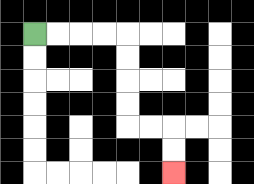{'start': '[1, 1]', 'end': '[7, 7]', 'path_directions': 'R,R,R,R,D,D,D,D,R,R,D,D', 'path_coordinates': '[[1, 1], [2, 1], [3, 1], [4, 1], [5, 1], [5, 2], [5, 3], [5, 4], [5, 5], [6, 5], [7, 5], [7, 6], [7, 7]]'}